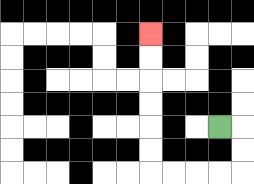{'start': '[9, 5]', 'end': '[6, 1]', 'path_directions': 'R,D,D,L,L,L,L,U,U,U,U,U,U', 'path_coordinates': '[[9, 5], [10, 5], [10, 6], [10, 7], [9, 7], [8, 7], [7, 7], [6, 7], [6, 6], [6, 5], [6, 4], [6, 3], [6, 2], [6, 1]]'}